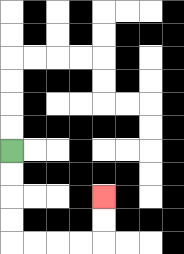{'start': '[0, 6]', 'end': '[4, 8]', 'path_directions': 'D,D,D,D,R,R,R,R,U,U', 'path_coordinates': '[[0, 6], [0, 7], [0, 8], [0, 9], [0, 10], [1, 10], [2, 10], [3, 10], [4, 10], [4, 9], [4, 8]]'}